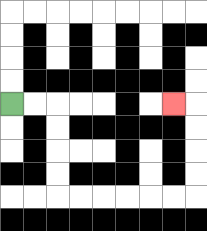{'start': '[0, 4]', 'end': '[7, 4]', 'path_directions': 'R,R,D,D,D,D,R,R,R,R,R,R,U,U,U,U,L', 'path_coordinates': '[[0, 4], [1, 4], [2, 4], [2, 5], [2, 6], [2, 7], [2, 8], [3, 8], [4, 8], [5, 8], [6, 8], [7, 8], [8, 8], [8, 7], [8, 6], [8, 5], [8, 4], [7, 4]]'}